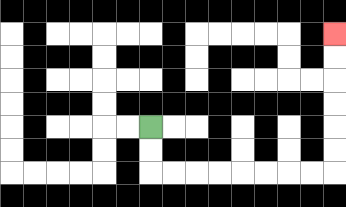{'start': '[6, 5]', 'end': '[14, 1]', 'path_directions': 'D,D,R,R,R,R,R,R,R,R,U,U,U,U,U,U', 'path_coordinates': '[[6, 5], [6, 6], [6, 7], [7, 7], [8, 7], [9, 7], [10, 7], [11, 7], [12, 7], [13, 7], [14, 7], [14, 6], [14, 5], [14, 4], [14, 3], [14, 2], [14, 1]]'}